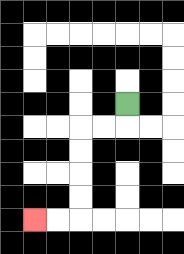{'start': '[5, 4]', 'end': '[1, 9]', 'path_directions': 'D,L,L,D,D,D,D,L,L', 'path_coordinates': '[[5, 4], [5, 5], [4, 5], [3, 5], [3, 6], [3, 7], [3, 8], [3, 9], [2, 9], [1, 9]]'}